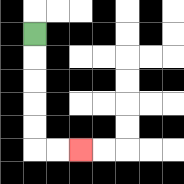{'start': '[1, 1]', 'end': '[3, 6]', 'path_directions': 'D,D,D,D,D,R,R', 'path_coordinates': '[[1, 1], [1, 2], [1, 3], [1, 4], [1, 5], [1, 6], [2, 6], [3, 6]]'}